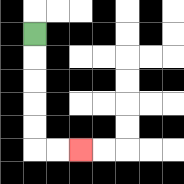{'start': '[1, 1]', 'end': '[3, 6]', 'path_directions': 'D,D,D,D,D,R,R', 'path_coordinates': '[[1, 1], [1, 2], [1, 3], [1, 4], [1, 5], [1, 6], [2, 6], [3, 6]]'}